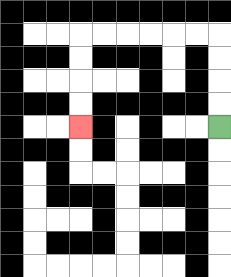{'start': '[9, 5]', 'end': '[3, 5]', 'path_directions': 'U,U,U,U,L,L,L,L,L,L,D,D,D,D', 'path_coordinates': '[[9, 5], [9, 4], [9, 3], [9, 2], [9, 1], [8, 1], [7, 1], [6, 1], [5, 1], [4, 1], [3, 1], [3, 2], [3, 3], [3, 4], [3, 5]]'}